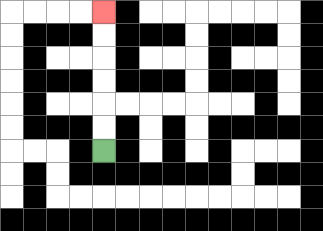{'start': '[4, 6]', 'end': '[4, 0]', 'path_directions': 'U,U,U,U,U,U', 'path_coordinates': '[[4, 6], [4, 5], [4, 4], [4, 3], [4, 2], [4, 1], [4, 0]]'}